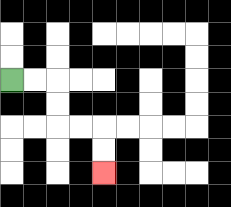{'start': '[0, 3]', 'end': '[4, 7]', 'path_directions': 'R,R,D,D,R,R,D,D', 'path_coordinates': '[[0, 3], [1, 3], [2, 3], [2, 4], [2, 5], [3, 5], [4, 5], [4, 6], [4, 7]]'}